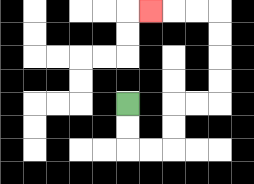{'start': '[5, 4]', 'end': '[6, 0]', 'path_directions': 'D,D,R,R,U,U,R,R,U,U,U,U,L,L,L', 'path_coordinates': '[[5, 4], [5, 5], [5, 6], [6, 6], [7, 6], [7, 5], [7, 4], [8, 4], [9, 4], [9, 3], [9, 2], [9, 1], [9, 0], [8, 0], [7, 0], [6, 0]]'}